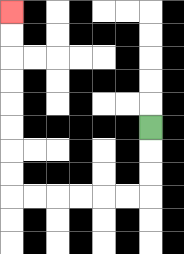{'start': '[6, 5]', 'end': '[0, 0]', 'path_directions': 'D,D,D,L,L,L,L,L,L,U,U,U,U,U,U,U,U', 'path_coordinates': '[[6, 5], [6, 6], [6, 7], [6, 8], [5, 8], [4, 8], [3, 8], [2, 8], [1, 8], [0, 8], [0, 7], [0, 6], [0, 5], [0, 4], [0, 3], [0, 2], [0, 1], [0, 0]]'}